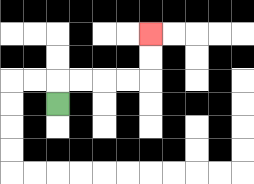{'start': '[2, 4]', 'end': '[6, 1]', 'path_directions': 'U,R,R,R,R,U,U', 'path_coordinates': '[[2, 4], [2, 3], [3, 3], [4, 3], [5, 3], [6, 3], [6, 2], [6, 1]]'}